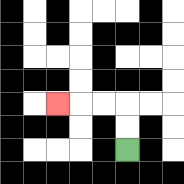{'start': '[5, 6]', 'end': '[2, 4]', 'path_directions': 'U,U,L,L,L', 'path_coordinates': '[[5, 6], [5, 5], [5, 4], [4, 4], [3, 4], [2, 4]]'}